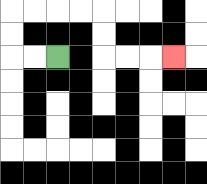{'start': '[2, 2]', 'end': '[7, 2]', 'path_directions': 'L,L,U,U,R,R,R,R,D,D,R,R,R', 'path_coordinates': '[[2, 2], [1, 2], [0, 2], [0, 1], [0, 0], [1, 0], [2, 0], [3, 0], [4, 0], [4, 1], [4, 2], [5, 2], [6, 2], [7, 2]]'}